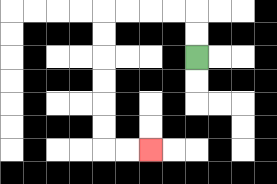{'start': '[8, 2]', 'end': '[6, 6]', 'path_directions': 'U,U,L,L,L,L,D,D,D,D,D,D,R,R', 'path_coordinates': '[[8, 2], [8, 1], [8, 0], [7, 0], [6, 0], [5, 0], [4, 0], [4, 1], [4, 2], [4, 3], [4, 4], [4, 5], [4, 6], [5, 6], [6, 6]]'}